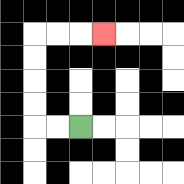{'start': '[3, 5]', 'end': '[4, 1]', 'path_directions': 'L,L,U,U,U,U,R,R,R', 'path_coordinates': '[[3, 5], [2, 5], [1, 5], [1, 4], [1, 3], [1, 2], [1, 1], [2, 1], [3, 1], [4, 1]]'}